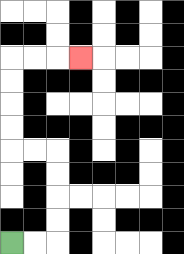{'start': '[0, 10]', 'end': '[3, 2]', 'path_directions': 'R,R,U,U,U,U,L,L,U,U,U,U,R,R,R', 'path_coordinates': '[[0, 10], [1, 10], [2, 10], [2, 9], [2, 8], [2, 7], [2, 6], [1, 6], [0, 6], [0, 5], [0, 4], [0, 3], [0, 2], [1, 2], [2, 2], [3, 2]]'}